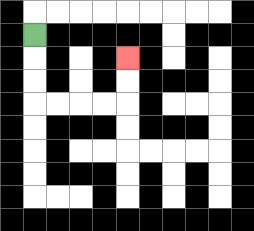{'start': '[1, 1]', 'end': '[5, 2]', 'path_directions': 'D,D,D,R,R,R,R,U,U', 'path_coordinates': '[[1, 1], [1, 2], [1, 3], [1, 4], [2, 4], [3, 4], [4, 4], [5, 4], [5, 3], [5, 2]]'}